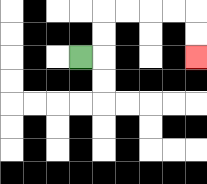{'start': '[3, 2]', 'end': '[8, 2]', 'path_directions': 'R,U,U,R,R,R,R,D,D', 'path_coordinates': '[[3, 2], [4, 2], [4, 1], [4, 0], [5, 0], [6, 0], [7, 0], [8, 0], [8, 1], [8, 2]]'}